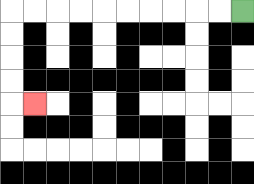{'start': '[10, 0]', 'end': '[1, 4]', 'path_directions': 'L,L,L,L,L,L,L,L,L,L,D,D,D,D,R', 'path_coordinates': '[[10, 0], [9, 0], [8, 0], [7, 0], [6, 0], [5, 0], [4, 0], [3, 0], [2, 0], [1, 0], [0, 0], [0, 1], [0, 2], [0, 3], [0, 4], [1, 4]]'}